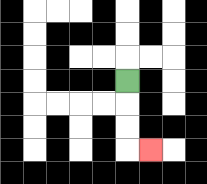{'start': '[5, 3]', 'end': '[6, 6]', 'path_directions': 'D,D,D,R', 'path_coordinates': '[[5, 3], [5, 4], [5, 5], [5, 6], [6, 6]]'}